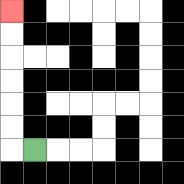{'start': '[1, 6]', 'end': '[0, 0]', 'path_directions': 'L,U,U,U,U,U,U', 'path_coordinates': '[[1, 6], [0, 6], [0, 5], [0, 4], [0, 3], [0, 2], [0, 1], [0, 0]]'}